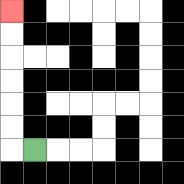{'start': '[1, 6]', 'end': '[0, 0]', 'path_directions': 'L,U,U,U,U,U,U', 'path_coordinates': '[[1, 6], [0, 6], [0, 5], [0, 4], [0, 3], [0, 2], [0, 1], [0, 0]]'}